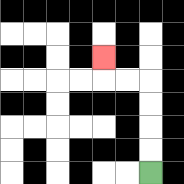{'start': '[6, 7]', 'end': '[4, 2]', 'path_directions': 'U,U,U,U,L,L,U', 'path_coordinates': '[[6, 7], [6, 6], [6, 5], [6, 4], [6, 3], [5, 3], [4, 3], [4, 2]]'}